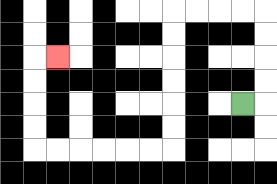{'start': '[10, 4]', 'end': '[2, 2]', 'path_directions': 'R,U,U,U,U,L,L,L,L,D,D,D,D,D,D,L,L,L,L,L,L,U,U,U,U,R', 'path_coordinates': '[[10, 4], [11, 4], [11, 3], [11, 2], [11, 1], [11, 0], [10, 0], [9, 0], [8, 0], [7, 0], [7, 1], [7, 2], [7, 3], [7, 4], [7, 5], [7, 6], [6, 6], [5, 6], [4, 6], [3, 6], [2, 6], [1, 6], [1, 5], [1, 4], [1, 3], [1, 2], [2, 2]]'}